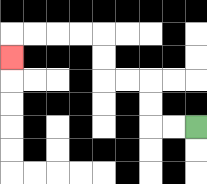{'start': '[8, 5]', 'end': '[0, 2]', 'path_directions': 'L,L,U,U,L,L,U,U,L,L,L,L,D', 'path_coordinates': '[[8, 5], [7, 5], [6, 5], [6, 4], [6, 3], [5, 3], [4, 3], [4, 2], [4, 1], [3, 1], [2, 1], [1, 1], [0, 1], [0, 2]]'}